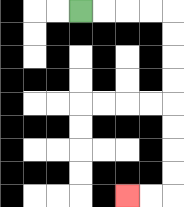{'start': '[3, 0]', 'end': '[5, 8]', 'path_directions': 'R,R,R,R,D,D,D,D,D,D,D,D,L,L', 'path_coordinates': '[[3, 0], [4, 0], [5, 0], [6, 0], [7, 0], [7, 1], [7, 2], [7, 3], [7, 4], [7, 5], [7, 6], [7, 7], [7, 8], [6, 8], [5, 8]]'}